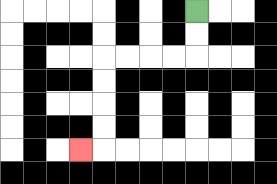{'start': '[8, 0]', 'end': '[3, 6]', 'path_directions': 'D,D,L,L,L,L,D,D,D,D,L', 'path_coordinates': '[[8, 0], [8, 1], [8, 2], [7, 2], [6, 2], [5, 2], [4, 2], [4, 3], [4, 4], [4, 5], [4, 6], [3, 6]]'}